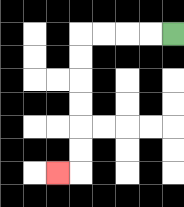{'start': '[7, 1]', 'end': '[2, 7]', 'path_directions': 'L,L,L,L,D,D,D,D,D,D,L', 'path_coordinates': '[[7, 1], [6, 1], [5, 1], [4, 1], [3, 1], [3, 2], [3, 3], [3, 4], [3, 5], [3, 6], [3, 7], [2, 7]]'}